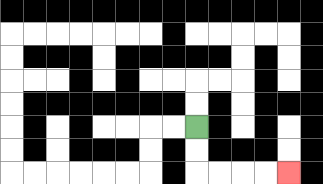{'start': '[8, 5]', 'end': '[12, 7]', 'path_directions': 'D,D,R,R,R,R', 'path_coordinates': '[[8, 5], [8, 6], [8, 7], [9, 7], [10, 7], [11, 7], [12, 7]]'}